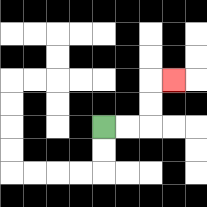{'start': '[4, 5]', 'end': '[7, 3]', 'path_directions': 'R,R,U,U,R', 'path_coordinates': '[[4, 5], [5, 5], [6, 5], [6, 4], [6, 3], [7, 3]]'}